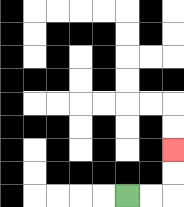{'start': '[5, 8]', 'end': '[7, 6]', 'path_directions': 'R,R,U,U', 'path_coordinates': '[[5, 8], [6, 8], [7, 8], [7, 7], [7, 6]]'}